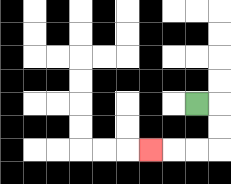{'start': '[8, 4]', 'end': '[6, 6]', 'path_directions': 'R,D,D,L,L,L', 'path_coordinates': '[[8, 4], [9, 4], [9, 5], [9, 6], [8, 6], [7, 6], [6, 6]]'}